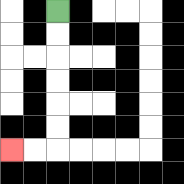{'start': '[2, 0]', 'end': '[0, 6]', 'path_directions': 'D,D,D,D,D,D,L,L', 'path_coordinates': '[[2, 0], [2, 1], [2, 2], [2, 3], [2, 4], [2, 5], [2, 6], [1, 6], [0, 6]]'}